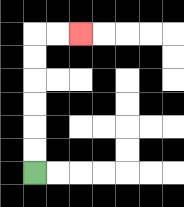{'start': '[1, 7]', 'end': '[3, 1]', 'path_directions': 'U,U,U,U,U,U,R,R', 'path_coordinates': '[[1, 7], [1, 6], [1, 5], [1, 4], [1, 3], [1, 2], [1, 1], [2, 1], [3, 1]]'}